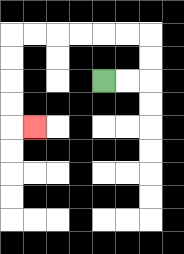{'start': '[4, 3]', 'end': '[1, 5]', 'path_directions': 'R,R,U,U,L,L,L,L,L,L,D,D,D,D,R', 'path_coordinates': '[[4, 3], [5, 3], [6, 3], [6, 2], [6, 1], [5, 1], [4, 1], [3, 1], [2, 1], [1, 1], [0, 1], [0, 2], [0, 3], [0, 4], [0, 5], [1, 5]]'}